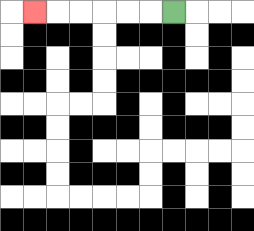{'start': '[7, 0]', 'end': '[1, 0]', 'path_directions': 'L,L,L,L,L,L', 'path_coordinates': '[[7, 0], [6, 0], [5, 0], [4, 0], [3, 0], [2, 0], [1, 0]]'}